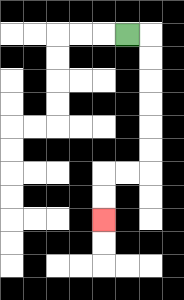{'start': '[5, 1]', 'end': '[4, 9]', 'path_directions': 'R,D,D,D,D,D,D,L,L,D,D', 'path_coordinates': '[[5, 1], [6, 1], [6, 2], [6, 3], [6, 4], [6, 5], [6, 6], [6, 7], [5, 7], [4, 7], [4, 8], [4, 9]]'}